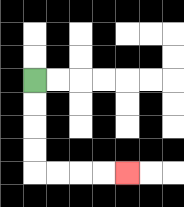{'start': '[1, 3]', 'end': '[5, 7]', 'path_directions': 'D,D,D,D,R,R,R,R', 'path_coordinates': '[[1, 3], [1, 4], [1, 5], [1, 6], [1, 7], [2, 7], [3, 7], [4, 7], [5, 7]]'}